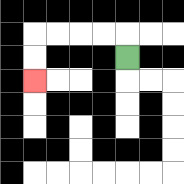{'start': '[5, 2]', 'end': '[1, 3]', 'path_directions': 'U,L,L,L,L,D,D', 'path_coordinates': '[[5, 2], [5, 1], [4, 1], [3, 1], [2, 1], [1, 1], [1, 2], [1, 3]]'}